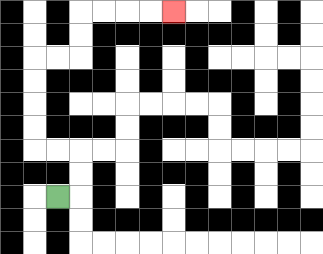{'start': '[2, 8]', 'end': '[7, 0]', 'path_directions': 'R,U,U,L,L,U,U,U,U,R,R,U,U,R,R,R,R', 'path_coordinates': '[[2, 8], [3, 8], [3, 7], [3, 6], [2, 6], [1, 6], [1, 5], [1, 4], [1, 3], [1, 2], [2, 2], [3, 2], [3, 1], [3, 0], [4, 0], [5, 0], [6, 0], [7, 0]]'}